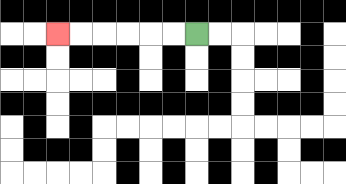{'start': '[8, 1]', 'end': '[2, 1]', 'path_directions': 'L,L,L,L,L,L', 'path_coordinates': '[[8, 1], [7, 1], [6, 1], [5, 1], [4, 1], [3, 1], [2, 1]]'}